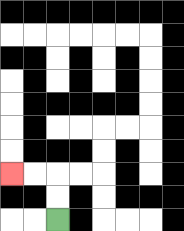{'start': '[2, 9]', 'end': '[0, 7]', 'path_directions': 'U,U,L,L', 'path_coordinates': '[[2, 9], [2, 8], [2, 7], [1, 7], [0, 7]]'}